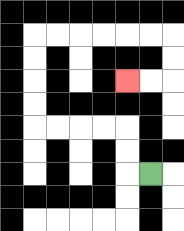{'start': '[6, 7]', 'end': '[5, 3]', 'path_directions': 'L,U,U,L,L,L,L,U,U,U,U,R,R,R,R,R,R,D,D,L,L', 'path_coordinates': '[[6, 7], [5, 7], [5, 6], [5, 5], [4, 5], [3, 5], [2, 5], [1, 5], [1, 4], [1, 3], [1, 2], [1, 1], [2, 1], [3, 1], [4, 1], [5, 1], [6, 1], [7, 1], [7, 2], [7, 3], [6, 3], [5, 3]]'}